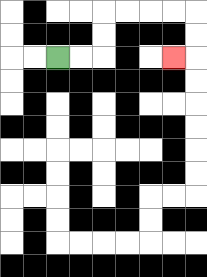{'start': '[2, 2]', 'end': '[7, 2]', 'path_directions': 'R,R,U,U,R,R,R,R,D,D,L', 'path_coordinates': '[[2, 2], [3, 2], [4, 2], [4, 1], [4, 0], [5, 0], [6, 0], [7, 0], [8, 0], [8, 1], [8, 2], [7, 2]]'}